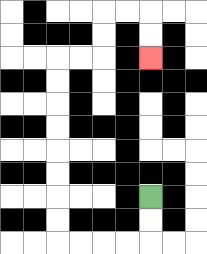{'start': '[6, 8]', 'end': '[6, 2]', 'path_directions': 'D,D,L,L,L,L,U,U,U,U,U,U,U,U,R,R,U,U,R,R,D,D', 'path_coordinates': '[[6, 8], [6, 9], [6, 10], [5, 10], [4, 10], [3, 10], [2, 10], [2, 9], [2, 8], [2, 7], [2, 6], [2, 5], [2, 4], [2, 3], [2, 2], [3, 2], [4, 2], [4, 1], [4, 0], [5, 0], [6, 0], [6, 1], [6, 2]]'}